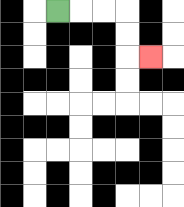{'start': '[2, 0]', 'end': '[6, 2]', 'path_directions': 'R,R,R,D,D,R', 'path_coordinates': '[[2, 0], [3, 0], [4, 0], [5, 0], [5, 1], [5, 2], [6, 2]]'}